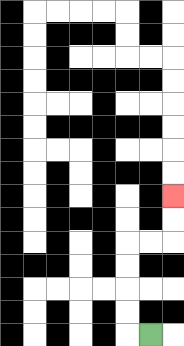{'start': '[6, 14]', 'end': '[7, 8]', 'path_directions': 'L,U,U,U,U,R,R,U,U', 'path_coordinates': '[[6, 14], [5, 14], [5, 13], [5, 12], [5, 11], [5, 10], [6, 10], [7, 10], [7, 9], [7, 8]]'}